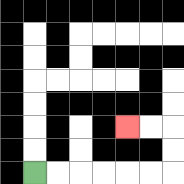{'start': '[1, 7]', 'end': '[5, 5]', 'path_directions': 'R,R,R,R,R,R,U,U,L,L', 'path_coordinates': '[[1, 7], [2, 7], [3, 7], [4, 7], [5, 7], [6, 7], [7, 7], [7, 6], [7, 5], [6, 5], [5, 5]]'}